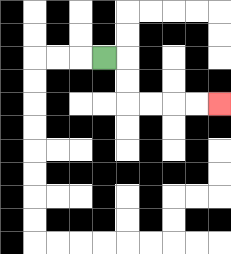{'start': '[4, 2]', 'end': '[9, 4]', 'path_directions': 'R,D,D,R,R,R,R', 'path_coordinates': '[[4, 2], [5, 2], [5, 3], [5, 4], [6, 4], [7, 4], [8, 4], [9, 4]]'}